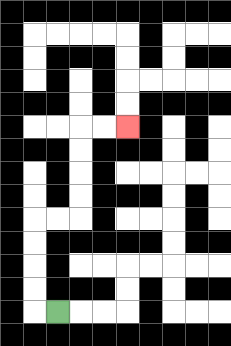{'start': '[2, 13]', 'end': '[5, 5]', 'path_directions': 'L,U,U,U,U,R,R,U,U,U,U,R,R', 'path_coordinates': '[[2, 13], [1, 13], [1, 12], [1, 11], [1, 10], [1, 9], [2, 9], [3, 9], [3, 8], [3, 7], [3, 6], [3, 5], [4, 5], [5, 5]]'}